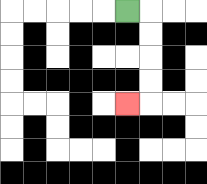{'start': '[5, 0]', 'end': '[5, 4]', 'path_directions': 'R,D,D,D,D,L', 'path_coordinates': '[[5, 0], [6, 0], [6, 1], [6, 2], [6, 3], [6, 4], [5, 4]]'}